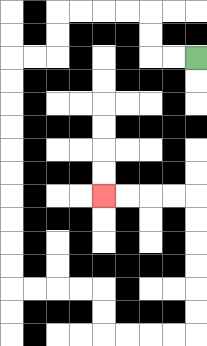{'start': '[8, 2]', 'end': '[4, 8]', 'path_directions': 'L,L,U,U,L,L,L,L,D,D,L,L,D,D,D,D,D,D,D,D,D,D,R,R,R,R,D,D,R,R,R,R,U,U,U,U,U,U,L,L,L,L', 'path_coordinates': '[[8, 2], [7, 2], [6, 2], [6, 1], [6, 0], [5, 0], [4, 0], [3, 0], [2, 0], [2, 1], [2, 2], [1, 2], [0, 2], [0, 3], [0, 4], [0, 5], [0, 6], [0, 7], [0, 8], [0, 9], [0, 10], [0, 11], [0, 12], [1, 12], [2, 12], [3, 12], [4, 12], [4, 13], [4, 14], [5, 14], [6, 14], [7, 14], [8, 14], [8, 13], [8, 12], [8, 11], [8, 10], [8, 9], [8, 8], [7, 8], [6, 8], [5, 8], [4, 8]]'}